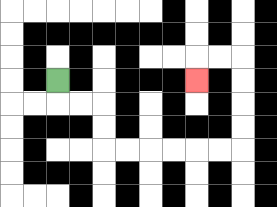{'start': '[2, 3]', 'end': '[8, 3]', 'path_directions': 'D,R,R,D,D,R,R,R,R,R,R,U,U,U,U,L,L,D', 'path_coordinates': '[[2, 3], [2, 4], [3, 4], [4, 4], [4, 5], [4, 6], [5, 6], [6, 6], [7, 6], [8, 6], [9, 6], [10, 6], [10, 5], [10, 4], [10, 3], [10, 2], [9, 2], [8, 2], [8, 3]]'}